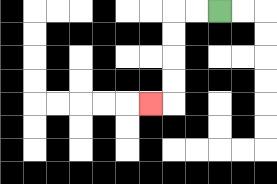{'start': '[9, 0]', 'end': '[6, 4]', 'path_directions': 'L,L,D,D,D,D,L', 'path_coordinates': '[[9, 0], [8, 0], [7, 0], [7, 1], [7, 2], [7, 3], [7, 4], [6, 4]]'}